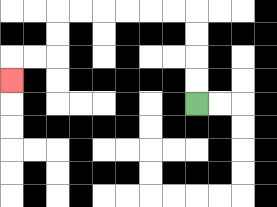{'start': '[8, 4]', 'end': '[0, 3]', 'path_directions': 'U,U,U,U,L,L,L,L,L,L,D,D,L,L,D', 'path_coordinates': '[[8, 4], [8, 3], [8, 2], [8, 1], [8, 0], [7, 0], [6, 0], [5, 0], [4, 0], [3, 0], [2, 0], [2, 1], [2, 2], [1, 2], [0, 2], [0, 3]]'}